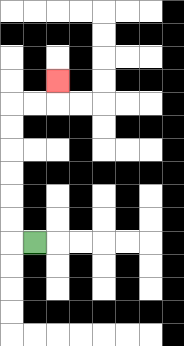{'start': '[1, 10]', 'end': '[2, 3]', 'path_directions': 'L,U,U,U,U,U,U,R,R,U', 'path_coordinates': '[[1, 10], [0, 10], [0, 9], [0, 8], [0, 7], [0, 6], [0, 5], [0, 4], [1, 4], [2, 4], [2, 3]]'}